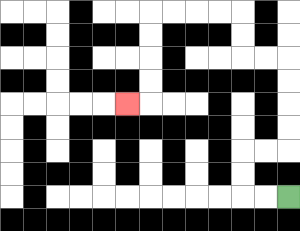{'start': '[12, 8]', 'end': '[5, 4]', 'path_directions': 'L,L,U,U,R,R,U,U,U,U,L,L,U,U,L,L,L,L,D,D,D,D,L', 'path_coordinates': '[[12, 8], [11, 8], [10, 8], [10, 7], [10, 6], [11, 6], [12, 6], [12, 5], [12, 4], [12, 3], [12, 2], [11, 2], [10, 2], [10, 1], [10, 0], [9, 0], [8, 0], [7, 0], [6, 0], [6, 1], [6, 2], [6, 3], [6, 4], [5, 4]]'}